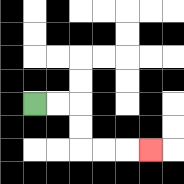{'start': '[1, 4]', 'end': '[6, 6]', 'path_directions': 'R,R,D,D,R,R,R', 'path_coordinates': '[[1, 4], [2, 4], [3, 4], [3, 5], [3, 6], [4, 6], [5, 6], [6, 6]]'}